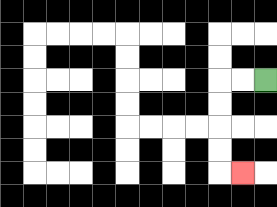{'start': '[11, 3]', 'end': '[10, 7]', 'path_directions': 'L,L,D,D,D,D,R', 'path_coordinates': '[[11, 3], [10, 3], [9, 3], [9, 4], [9, 5], [9, 6], [9, 7], [10, 7]]'}